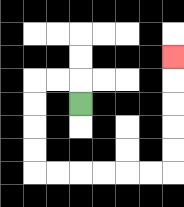{'start': '[3, 4]', 'end': '[7, 2]', 'path_directions': 'U,L,L,D,D,D,D,R,R,R,R,R,R,U,U,U,U,U', 'path_coordinates': '[[3, 4], [3, 3], [2, 3], [1, 3], [1, 4], [1, 5], [1, 6], [1, 7], [2, 7], [3, 7], [4, 7], [5, 7], [6, 7], [7, 7], [7, 6], [7, 5], [7, 4], [7, 3], [7, 2]]'}